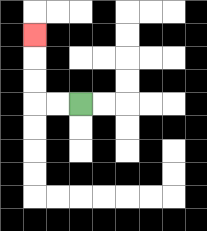{'start': '[3, 4]', 'end': '[1, 1]', 'path_directions': 'L,L,U,U,U', 'path_coordinates': '[[3, 4], [2, 4], [1, 4], [1, 3], [1, 2], [1, 1]]'}